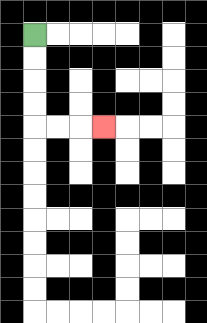{'start': '[1, 1]', 'end': '[4, 5]', 'path_directions': 'D,D,D,D,R,R,R', 'path_coordinates': '[[1, 1], [1, 2], [1, 3], [1, 4], [1, 5], [2, 5], [3, 5], [4, 5]]'}